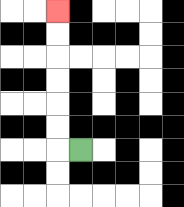{'start': '[3, 6]', 'end': '[2, 0]', 'path_directions': 'L,U,U,U,U,U,U', 'path_coordinates': '[[3, 6], [2, 6], [2, 5], [2, 4], [2, 3], [2, 2], [2, 1], [2, 0]]'}